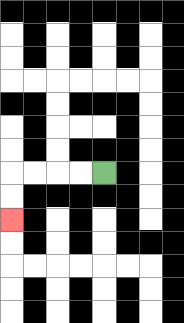{'start': '[4, 7]', 'end': '[0, 9]', 'path_directions': 'L,L,L,L,D,D', 'path_coordinates': '[[4, 7], [3, 7], [2, 7], [1, 7], [0, 7], [0, 8], [0, 9]]'}